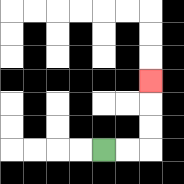{'start': '[4, 6]', 'end': '[6, 3]', 'path_directions': 'R,R,U,U,U', 'path_coordinates': '[[4, 6], [5, 6], [6, 6], [6, 5], [6, 4], [6, 3]]'}